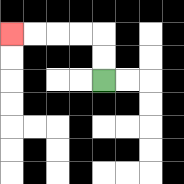{'start': '[4, 3]', 'end': '[0, 1]', 'path_directions': 'U,U,L,L,L,L', 'path_coordinates': '[[4, 3], [4, 2], [4, 1], [3, 1], [2, 1], [1, 1], [0, 1]]'}